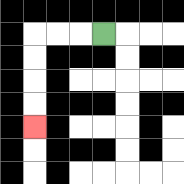{'start': '[4, 1]', 'end': '[1, 5]', 'path_directions': 'L,L,L,D,D,D,D', 'path_coordinates': '[[4, 1], [3, 1], [2, 1], [1, 1], [1, 2], [1, 3], [1, 4], [1, 5]]'}